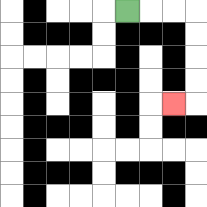{'start': '[5, 0]', 'end': '[7, 4]', 'path_directions': 'R,R,R,D,D,D,D,L', 'path_coordinates': '[[5, 0], [6, 0], [7, 0], [8, 0], [8, 1], [8, 2], [8, 3], [8, 4], [7, 4]]'}